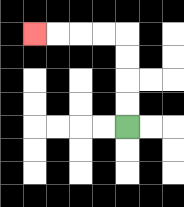{'start': '[5, 5]', 'end': '[1, 1]', 'path_directions': 'U,U,U,U,L,L,L,L', 'path_coordinates': '[[5, 5], [5, 4], [5, 3], [5, 2], [5, 1], [4, 1], [3, 1], [2, 1], [1, 1]]'}